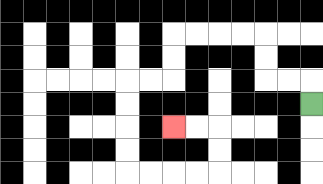{'start': '[13, 4]', 'end': '[7, 5]', 'path_directions': 'U,L,L,U,U,L,L,L,L,D,D,L,L,D,D,D,D,R,R,R,R,U,U,L,L', 'path_coordinates': '[[13, 4], [13, 3], [12, 3], [11, 3], [11, 2], [11, 1], [10, 1], [9, 1], [8, 1], [7, 1], [7, 2], [7, 3], [6, 3], [5, 3], [5, 4], [5, 5], [5, 6], [5, 7], [6, 7], [7, 7], [8, 7], [9, 7], [9, 6], [9, 5], [8, 5], [7, 5]]'}